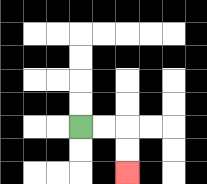{'start': '[3, 5]', 'end': '[5, 7]', 'path_directions': 'R,R,D,D', 'path_coordinates': '[[3, 5], [4, 5], [5, 5], [5, 6], [5, 7]]'}